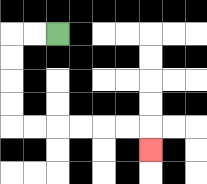{'start': '[2, 1]', 'end': '[6, 6]', 'path_directions': 'L,L,D,D,D,D,R,R,R,R,R,R,D', 'path_coordinates': '[[2, 1], [1, 1], [0, 1], [0, 2], [0, 3], [0, 4], [0, 5], [1, 5], [2, 5], [3, 5], [4, 5], [5, 5], [6, 5], [6, 6]]'}